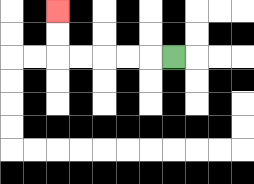{'start': '[7, 2]', 'end': '[2, 0]', 'path_directions': 'L,L,L,L,L,U,U', 'path_coordinates': '[[7, 2], [6, 2], [5, 2], [4, 2], [3, 2], [2, 2], [2, 1], [2, 0]]'}